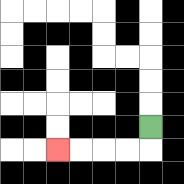{'start': '[6, 5]', 'end': '[2, 6]', 'path_directions': 'D,L,L,L,L', 'path_coordinates': '[[6, 5], [6, 6], [5, 6], [4, 6], [3, 6], [2, 6]]'}